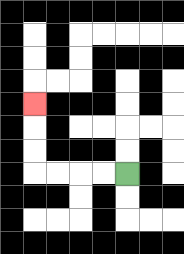{'start': '[5, 7]', 'end': '[1, 4]', 'path_directions': 'L,L,L,L,U,U,U', 'path_coordinates': '[[5, 7], [4, 7], [3, 7], [2, 7], [1, 7], [1, 6], [1, 5], [1, 4]]'}